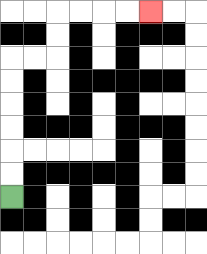{'start': '[0, 8]', 'end': '[6, 0]', 'path_directions': 'U,U,U,U,U,U,R,R,U,U,R,R,R,R', 'path_coordinates': '[[0, 8], [0, 7], [0, 6], [0, 5], [0, 4], [0, 3], [0, 2], [1, 2], [2, 2], [2, 1], [2, 0], [3, 0], [4, 0], [5, 0], [6, 0]]'}